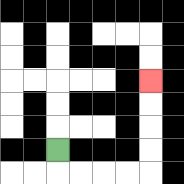{'start': '[2, 6]', 'end': '[6, 3]', 'path_directions': 'D,R,R,R,R,U,U,U,U', 'path_coordinates': '[[2, 6], [2, 7], [3, 7], [4, 7], [5, 7], [6, 7], [6, 6], [6, 5], [6, 4], [6, 3]]'}